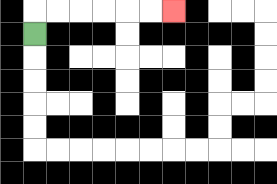{'start': '[1, 1]', 'end': '[7, 0]', 'path_directions': 'U,R,R,R,R,R,R', 'path_coordinates': '[[1, 1], [1, 0], [2, 0], [3, 0], [4, 0], [5, 0], [6, 0], [7, 0]]'}